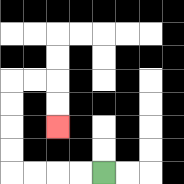{'start': '[4, 7]', 'end': '[2, 5]', 'path_directions': 'L,L,L,L,U,U,U,U,R,R,D,D', 'path_coordinates': '[[4, 7], [3, 7], [2, 7], [1, 7], [0, 7], [0, 6], [0, 5], [0, 4], [0, 3], [1, 3], [2, 3], [2, 4], [2, 5]]'}